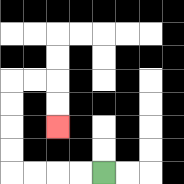{'start': '[4, 7]', 'end': '[2, 5]', 'path_directions': 'L,L,L,L,U,U,U,U,R,R,D,D', 'path_coordinates': '[[4, 7], [3, 7], [2, 7], [1, 7], [0, 7], [0, 6], [0, 5], [0, 4], [0, 3], [1, 3], [2, 3], [2, 4], [2, 5]]'}